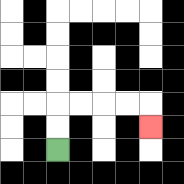{'start': '[2, 6]', 'end': '[6, 5]', 'path_directions': 'U,U,R,R,R,R,D', 'path_coordinates': '[[2, 6], [2, 5], [2, 4], [3, 4], [4, 4], [5, 4], [6, 4], [6, 5]]'}